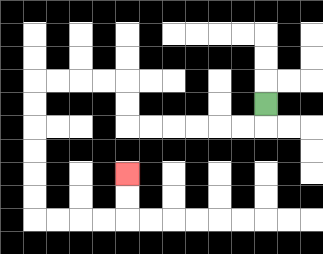{'start': '[11, 4]', 'end': '[5, 7]', 'path_directions': 'D,L,L,L,L,L,L,U,U,L,L,L,L,D,D,D,D,D,D,R,R,R,R,U,U', 'path_coordinates': '[[11, 4], [11, 5], [10, 5], [9, 5], [8, 5], [7, 5], [6, 5], [5, 5], [5, 4], [5, 3], [4, 3], [3, 3], [2, 3], [1, 3], [1, 4], [1, 5], [1, 6], [1, 7], [1, 8], [1, 9], [2, 9], [3, 9], [4, 9], [5, 9], [5, 8], [5, 7]]'}